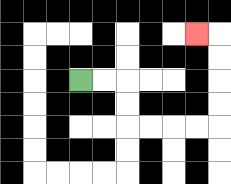{'start': '[3, 3]', 'end': '[8, 1]', 'path_directions': 'R,R,D,D,R,R,R,R,U,U,U,U,L', 'path_coordinates': '[[3, 3], [4, 3], [5, 3], [5, 4], [5, 5], [6, 5], [7, 5], [8, 5], [9, 5], [9, 4], [9, 3], [9, 2], [9, 1], [8, 1]]'}